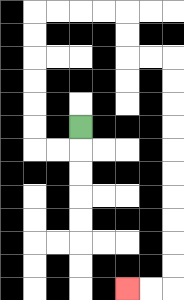{'start': '[3, 5]', 'end': '[5, 12]', 'path_directions': 'D,L,L,U,U,U,U,U,U,R,R,R,R,D,D,R,R,D,D,D,D,D,D,D,D,D,D,L,L', 'path_coordinates': '[[3, 5], [3, 6], [2, 6], [1, 6], [1, 5], [1, 4], [1, 3], [1, 2], [1, 1], [1, 0], [2, 0], [3, 0], [4, 0], [5, 0], [5, 1], [5, 2], [6, 2], [7, 2], [7, 3], [7, 4], [7, 5], [7, 6], [7, 7], [7, 8], [7, 9], [7, 10], [7, 11], [7, 12], [6, 12], [5, 12]]'}